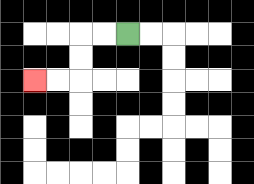{'start': '[5, 1]', 'end': '[1, 3]', 'path_directions': 'L,L,D,D,L,L', 'path_coordinates': '[[5, 1], [4, 1], [3, 1], [3, 2], [3, 3], [2, 3], [1, 3]]'}